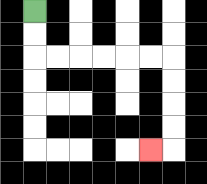{'start': '[1, 0]', 'end': '[6, 6]', 'path_directions': 'D,D,R,R,R,R,R,R,D,D,D,D,L', 'path_coordinates': '[[1, 0], [1, 1], [1, 2], [2, 2], [3, 2], [4, 2], [5, 2], [6, 2], [7, 2], [7, 3], [7, 4], [7, 5], [7, 6], [6, 6]]'}